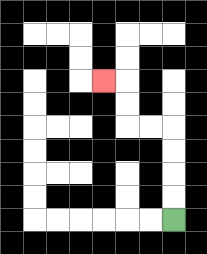{'start': '[7, 9]', 'end': '[4, 3]', 'path_directions': 'U,U,U,U,L,L,U,U,L', 'path_coordinates': '[[7, 9], [7, 8], [7, 7], [7, 6], [7, 5], [6, 5], [5, 5], [5, 4], [5, 3], [4, 3]]'}